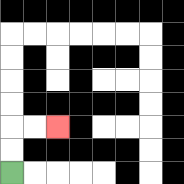{'start': '[0, 7]', 'end': '[2, 5]', 'path_directions': 'U,U,R,R', 'path_coordinates': '[[0, 7], [0, 6], [0, 5], [1, 5], [2, 5]]'}